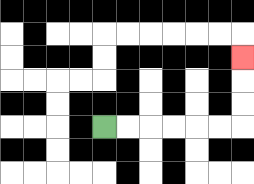{'start': '[4, 5]', 'end': '[10, 2]', 'path_directions': 'R,R,R,R,R,R,U,U,U', 'path_coordinates': '[[4, 5], [5, 5], [6, 5], [7, 5], [8, 5], [9, 5], [10, 5], [10, 4], [10, 3], [10, 2]]'}